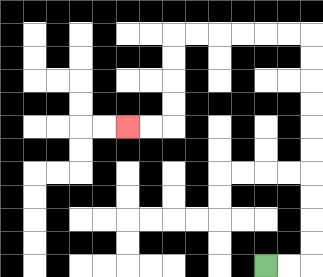{'start': '[11, 11]', 'end': '[5, 5]', 'path_directions': 'R,R,U,U,U,U,U,U,U,U,U,U,L,L,L,L,L,L,D,D,D,D,L,L', 'path_coordinates': '[[11, 11], [12, 11], [13, 11], [13, 10], [13, 9], [13, 8], [13, 7], [13, 6], [13, 5], [13, 4], [13, 3], [13, 2], [13, 1], [12, 1], [11, 1], [10, 1], [9, 1], [8, 1], [7, 1], [7, 2], [7, 3], [7, 4], [7, 5], [6, 5], [5, 5]]'}